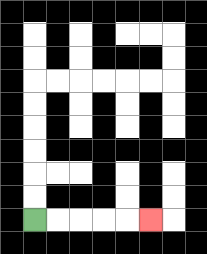{'start': '[1, 9]', 'end': '[6, 9]', 'path_directions': 'R,R,R,R,R', 'path_coordinates': '[[1, 9], [2, 9], [3, 9], [4, 9], [5, 9], [6, 9]]'}